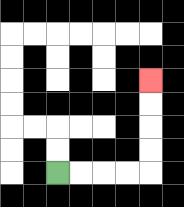{'start': '[2, 7]', 'end': '[6, 3]', 'path_directions': 'R,R,R,R,U,U,U,U', 'path_coordinates': '[[2, 7], [3, 7], [4, 7], [5, 7], [6, 7], [6, 6], [6, 5], [6, 4], [6, 3]]'}